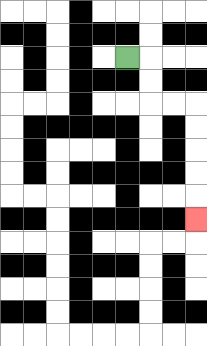{'start': '[5, 2]', 'end': '[8, 9]', 'path_directions': 'R,D,D,R,R,D,D,D,D,D', 'path_coordinates': '[[5, 2], [6, 2], [6, 3], [6, 4], [7, 4], [8, 4], [8, 5], [8, 6], [8, 7], [8, 8], [8, 9]]'}